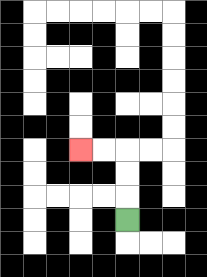{'start': '[5, 9]', 'end': '[3, 6]', 'path_directions': 'U,U,U,L,L', 'path_coordinates': '[[5, 9], [5, 8], [5, 7], [5, 6], [4, 6], [3, 6]]'}